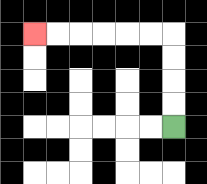{'start': '[7, 5]', 'end': '[1, 1]', 'path_directions': 'U,U,U,U,L,L,L,L,L,L', 'path_coordinates': '[[7, 5], [7, 4], [7, 3], [7, 2], [7, 1], [6, 1], [5, 1], [4, 1], [3, 1], [2, 1], [1, 1]]'}